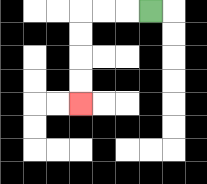{'start': '[6, 0]', 'end': '[3, 4]', 'path_directions': 'L,L,L,D,D,D,D', 'path_coordinates': '[[6, 0], [5, 0], [4, 0], [3, 0], [3, 1], [3, 2], [3, 3], [3, 4]]'}